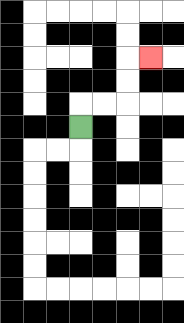{'start': '[3, 5]', 'end': '[6, 2]', 'path_directions': 'U,R,R,U,U,R', 'path_coordinates': '[[3, 5], [3, 4], [4, 4], [5, 4], [5, 3], [5, 2], [6, 2]]'}